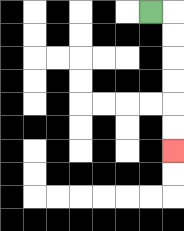{'start': '[6, 0]', 'end': '[7, 6]', 'path_directions': 'R,D,D,D,D,D,D', 'path_coordinates': '[[6, 0], [7, 0], [7, 1], [7, 2], [7, 3], [7, 4], [7, 5], [7, 6]]'}